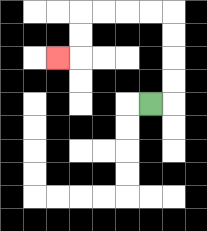{'start': '[6, 4]', 'end': '[2, 2]', 'path_directions': 'R,U,U,U,U,L,L,L,L,D,D,L', 'path_coordinates': '[[6, 4], [7, 4], [7, 3], [7, 2], [7, 1], [7, 0], [6, 0], [5, 0], [4, 0], [3, 0], [3, 1], [3, 2], [2, 2]]'}